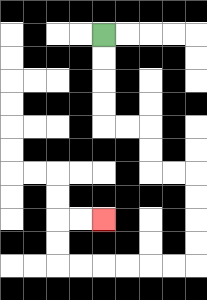{'start': '[4, 1]', 'end': '[4, 9]', 'path_directions': 'D,D,D,D,R,R,D,D,R,R,D,D,D,D,L,L,L,L,L,L,U,U,R,R', 'path_coordinates': '[[4, 1], [4, 2], [4, 3], [4, 4], [4, 5], [5, 5], [6, 5], [6, 6], [6, 7], [7, 7], [8, 7], [8, 8], [8, 9], [8, 10], [8, 11], [7, 11], [6, 11], [5, 11], [4, 11], [3, 11], [2, 11], [2, 10], [2, 9], [3, 9], [4, 9]]'}